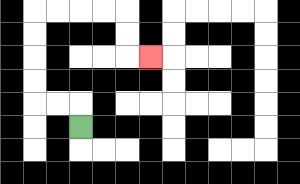{'start': '[3, 5]', 'end': '[6, 2]', 'path_directions': 'U,L,L,U,U,U,U,R,R,R,R,D,D,R', 'path_coordinates': '[[3, 5], [3, 4], [2, 4], [1, 4], [1, 3], [1, 2], [1, 1], [1, 0], [2, 0], [3, 0], [4, 0], [5, 0], [5, 1], [5, 2], [6, 2]]'}